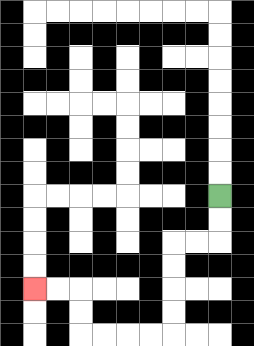{'start': '[9, 8]', 'end': '[1, 12]', 'path_directions': 'D,D,L,L,D,D,D,D,L,L,L,L,U,U,L,L', 'path_coordinates': '[[9, 8], [9, 9], [9, 10], [8, 10], [7, 10], [7, 11], [7, 12], [7, 13], [7, 14], [6, 14], [5, 14], [4, 14], [3, 14], [3, 13], [3, 12], [2, 12], [1, 12]]'}